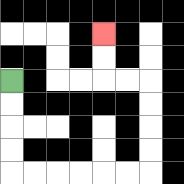{'start': '[0, 3]', 'end': '[4, 1]', 'path_directions': 'D,D,D,D,R,R,R,R,R,R,U,U,U,U,L,L,U,U', 'path_coordinates': '[[0, 3], [0, 4], [0, 5], [0, 6], [0, 7], [1, 7], [2, 7], [3, 7], [4, 7], [5, 7], [6, 7], [6, 6], [6, 5], [6, 4], [6, 3], [5, 3], [4, 3], [4, 2], [4, 1]]'}